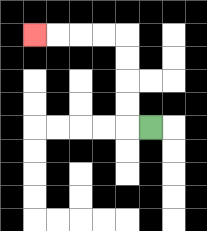{'start': '[6, 5]', 'end': '[1, 1]', 'path_directions': 'L,U,U,U,U,L,L,L,L', 'path_coordinates': '[[6, 5], [5, 5], [5, 4], [5, 3], [5, 2], [5, 1], [4, 1], [3, 1], [2, 1], [1, 1]]'}